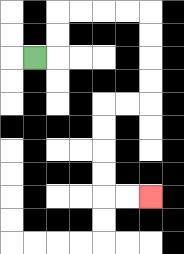{'start': '[1, 2]', 'end': '[6, 8]', 'path_directions': 'R,U,U,R,R,R,R,D,D,D,D,L,L,D,D,D,D,R,R', 'path_coordinates': '[[1, 2], [2, 2], [2, 1], [2, 0], [3, 0], [4, 0], [5, 0], [6, 0], [6, 1], [6, 2], [6, 3], [6, 4], [5, 4], [4, 4], [4, 5], [4, 6], [4, 7], [4, 8], [5, 8], [6, 8]]'}